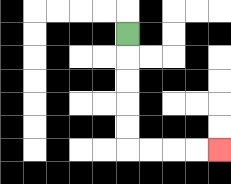{'start': '[5, 1]', 'end': '[9, 6]', 'path_directions': 'D,D,D,D,D,R,R,R,R', 'path_coordinates': '[[5, 1], [5, 2], [5, 3], [5, 4], [5, 5], [5, 6], [6, 6], [7, 6], [8, 6], [9, 6]]'}